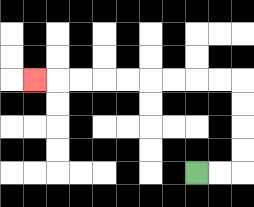{'start': '[8, 7]', 'end': '[1, 3]', 'path_directions': 'R,R,U,U,U,U,L,L,L,L,L,L,L,L,L', 'path_coordinates': '[[8, 7], [9, 7], [10, 7], [10, 6], [10, 5], [10, 4], [10, 3], [9, 3], [8, 3], [7, 3], [6, 3], [5, 3], [4, 3], [3, 3], [2, 3], [1, 3]]'}